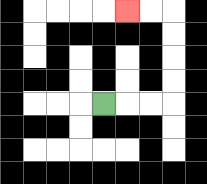{'start': '[4, 4]', 'end': '[5, 0]', 'path_directions': 'R,R,R,U,U,U,U,L,L', 'path_coordinates': '[[4, 4], [5, 4], [6, 4], [7, 4], [7, 3], [7, 2], [7, 1], [7, 0], [6, 0], [5, 0]]'}